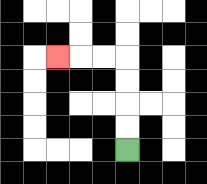{'start': '[5, 6]', 'end': '[2, 2]', 'path_directions': 'U,U,U,U,L,L,L', 'path_coordinates': '[[5, 6], [5, 5], [5, 4], [5, 3], [5, 2], [4, 2], [3, 2], [2, 2]]'}